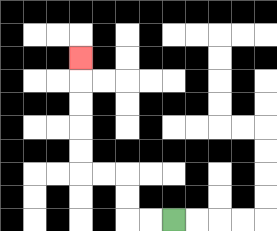{'start': '[7, 9]', 'end': '[3, 2]', 'path_directions': 'L,L,U,U,L,L,U,U,U,U,U', 'path_coordinates': '[[7, 9], [6, 9], [5, 9], [5, 8], [5, 7], [4, 7], [3, 7], [3, 6], [3, 5], [3, 4], [3, 3], [3, 2]]'}